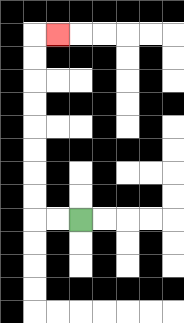{'start': '[3, 9]', 'end': '[2, 1]', 'path_directions': 'L,L,U,U,U,U,U,U,U,U,R', 'path_coordinates': '[[3, 9], [2, 9], [1, 9], [1, 8], [1, 7], [1, 6], [1, 5], [1, 4], [1, 3], [1, 2], [1, 1], [2, 1]]'}